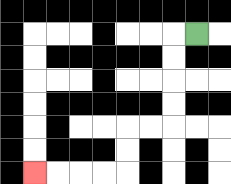{'start': '[8, 1]', 'end': '[1, 7]', 'path_directions': 'L,D,D,D,D,L,L,D,D,L,L,L,L', 'path_coordinates': '[[8, 1], [7, 1], [7, 2], [7, 3], [7, 4], [7, 5], [6, 5], [5, 5], [5, 6], [5, 7], [4, 7], [3, 7], [2, 7], [1, 7]]'}